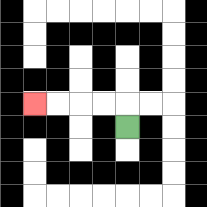{'start': '[5, 5]', 'end': '[1, 4]', 'path_directions': 'U,L,L,L,L', 'path_coordinates': '[[5, 5], [5, 4], [4, 4], [3, 4], [2, 4], [1, 4]]'}